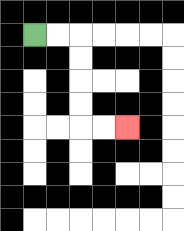{'start': '[1, 1]', 'end': '[5, 5]', 'path_directions': 'R,R,D,D,D,D,R,R', 'path_coordinates': '[[1, 1], [2, 1], [3, 1], [3, 2], [3, 3], [3, 4], [3, 5], [4, 5], [5, 5]]'}